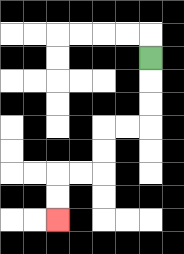{'start': '[6, 2]', 'end': '[2, 9]', 'path_directions': 'D,D,D,L,L,D,D,L,L,D,D', 'path_coordinates': '[[6, 2], [6, 3], [6, 4], [6, 5], [5, 5], [4, 5], [4, 6], [4, 7], [3, 7], [2, 7], [2, 8], [2, 9]]'}